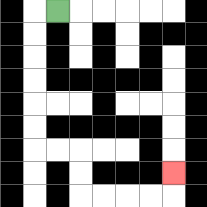{'start': '[2, 0]', 'end': '[7, 7]', 'path_directions': 'L,D,D,D,D,D,D,R,R,D,D,R,R,R,R,U', 'path_coordinates': '[[2, 0], [1, 0], [1, 1], [1, 2], [1, 3], [1, 4], [1, 5], [1, 6], [2, 6], [3, 6], [3, 7], [3, 8], [4, 8], [5, 8], [6, 8], [7, 8], [7, 7]]'}